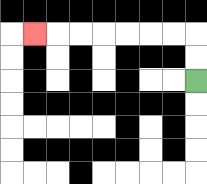{'start': '[8, 3]', 'end': '[1, 1]', 'path_directions': 'U,U,L,L,L,L,L,L,L', 'path_coordinates': '[[8, 3], [8, 2], [8, 1], [7, 1], [6, 1], [5, 1], [4, 1], [3, 1], [2, 1], [1, 1]]'}